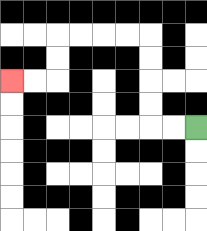{'start': '[8, 5]', 'end': '[0, 3]', 'path_directions': 'L,L,U,U,U,U,L,L,L,L,D,D,L,L', 'path_coordinates': '[[8, 5], [7, 5], [6, 5], [6, 4], [6, 3], [6, 2], [6, 1], [5, 1], [4, 1], [3, 1], [2, 1], [2, 2], [2, 3], [1, 3], [0, 3]]'}